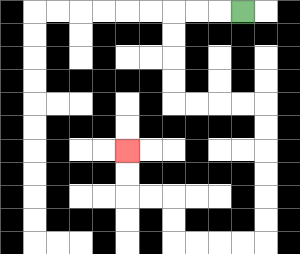{'start': '[10, 0]', 'end': '[5, 6]', 'path_directions': 'L,L,L,D,D,D,D,R,R,R,R,D,D,D,D,D,D,L,L,L,L,U,U,L,L,U,U', 'path_coordinates': '[[10, 0], [9, 0], [8, 0], [7, 0], [7, 1], [7, 2], [7, 3], [7, 4], [8, 4], [9, 4], [10, 4], [11, 4], [11, 5], [11, 6], [11, 7], [11, 8], [11, 9], [11, 10], [10, 10], [9, 10], [8, 10], [7, 10], [7, 9], [7, 8], [6, 8], [5, 8], [5, 7], [5, 6]]'}